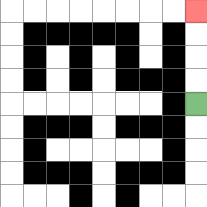{'start': '[8, 4]', 'end': '[8, 0]', 'path_directions': 'U,U,U,U', 'path_coordinates': '[[8, 4], [8, 3], [8, 2], [8, 1], [8, 0]]'}